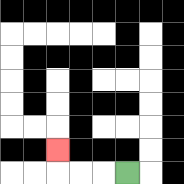{'start': '[5, 7]', 'end': '[2, 6]', 'path_directions': 'L,L,L,U', 'path_coordinates': '[[5, 7], [4, 7], [3, 7], [2, 7], [2, 6]]'}